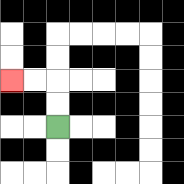{'start': '[2, 5]', 'end': '[0, 3]', 'path_directions': 'U,U,L,L', 'path_coordinates': '[[2, 5], [2, 4], [2, 3], [1, 3], [0, 3]]'}